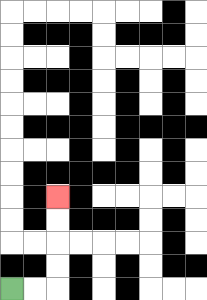{'start': '[0, 12]', 'end': '[2, 8]', 'path_directions': 'R,R,U,U,U,U', 'path_coordinates': '[[0, 12], [1, 12], [2, 12], [2, 11], [2, 10], [2, 9], [2, 8]]'}